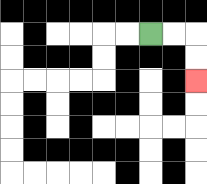{'start': '[6, 1]', 'end': '[8, 3]', 'path_directions': 'R,R,D,D', 'path_coordinates': '[[6, 1], [7, 1], [8, 1], [8, 2], [8, 3]]'}